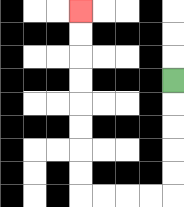{'start': '[7, 3]', 'end': '[3, 0]', 'path_directions': 'D,D,D,D,D,L,L,L,L,U,U,U,U,U,U,U,U', 'path_coordinates': '[[7, 3], [7, 4], [7, 5], [7, 6], [7, 7], [7, 8], [6, 8], [5, 8], [4, 8], [3, 8], [3, 7], [3, 6], [3, 5], [3, 4], [3, 3], [3, 2], [3, 1], [3, 0]]'}